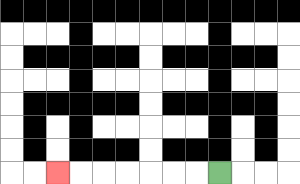{'start': '[9, 7]', 'end': '[2, 7]', 'path_directions': 'L,L,L,L,L,L,L', 'path_coordinates': '[[9, 7], [8, 7], [7, 7], [6, 7], [5, 7], [4, 7], [3, 7], [2, 7]]'}